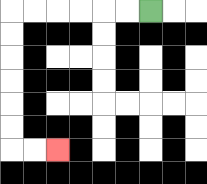{'start': '[6, 0]', 'end': '[2, 6]', 'path_directions': 'L,L,L,L,L,L,D,D,D,D,D,D,R,R', 'path_coordinates': '[[6, 0], [5, 0], [4, 0], [3, 0], [2, 0], [1, 0], [0, 0], [0, 1], [0, 2], [0, 3], [0, 4], [0, 5], [0, 6], [1, 6], [2, 6]]'}